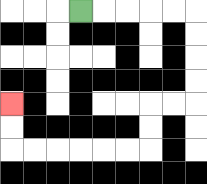{'start': '[3, 0]', 'end': '[0, 4]', 'path_directions': 'R,R,R,R,R,D,D,D,D,L,L,D,D,L,L,L,L,L,L,U,U', 'path_coordinates': '[[3, 0], [4, 0], [5, 0], [6, 0], [7, 0], [8, 0], [8, 1], [8, 2], [8, 3], [8, 4], [7, 4], [6, 4], [6, 5], [6, 6], [5, 6], [4, 6], [3, 6], [2, 6], [1, 6], [0, 6], [0, 5], [0, 4]]'}